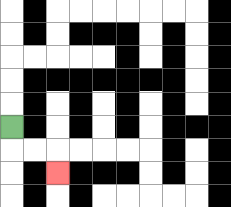{'start': '[0, 5]', 'end': '[2, 7]', 'path_directions': 'D,R,R,D', 'path_coordinates': '[[0, 5], [0, 6], [1, 6], [2, 6], [2, 7]]'}